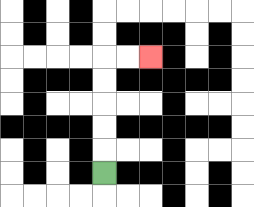{'start': '[4, 7]', 'end': '[6, 2]', 'path_directions': 'U,U,U,U,U,R,R', 'path_coordinates': '[[4, 7], [4, 6], [4, 5], [4, 4], [4, 3], [4, 2], [5, 2], [6, 2]]'}